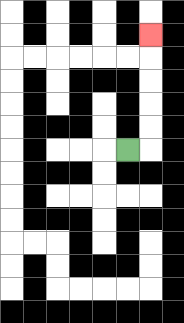{'start': '[5, 6]', 'end': '[6, 1]', 'path_directions': 'R,U,U,U,U,U', 'path_coordinates': '[[5, 6], [6, 6], [6, 5], [6, 4], [6, 3], [6, 2], [6, 1]]'}